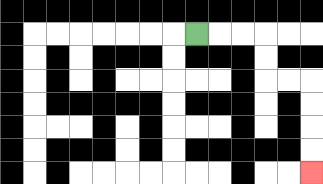{'start': '[8, 1]', 'end': '[13, 7]', 'path_directions': 'R,R,R,D,D,R,R,D,D,D,D', 'path_coordinates': '[[8, 1], [9, 1], [10, 1], [11, 1], [11, 2], [11, 3], [12, 3], [13, 3], [13, 4], [13, 5], [13, 6], [13, 7]]'}